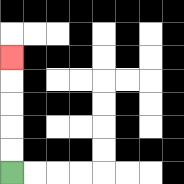{'start': '[0, 7]', 'end': '[0, 2]', 'path_directions': 'U,U,U,U,U', 'path_coordinates': '[[0, 7], [0, 6], [0, 5], [0, 4], [0, 3], [0, 2]]'}